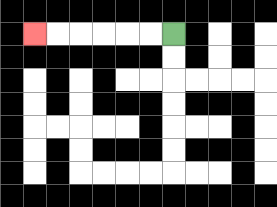{'start': '[7, 1]', 'end': '[1, 1]', 'path_directions': 'L,L,L,L,L,L', 'path_coordinates': '[[7, 1], [6, 1], [5, 1], [4, 1], [3, 1], [2, 1], [1, 1]]'}